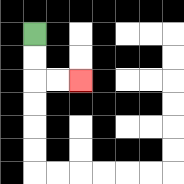{'start': '[1, 1]', 'end': '[3, 3]', 'path_directions': 'D,D,R,R', 'path_coordinates': '[[1, 1], [1, 2], [1, 3], [2, 3], [3, 3]]'}